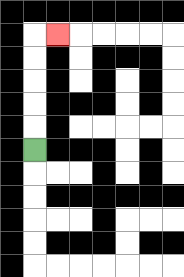{'start': '[1, 6]', 'end': '[2, 1]', 'path_directions': 'U,U,U,U,U,R', 'path_coordinates': '[[1, 6], [1, 5], [1, 4], [1, 3], [1, 2], [1, 1], [2, 1]]'}